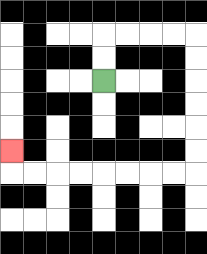{'start': '[4, 3]', 'end': '[0, 6]', 'path_directions': 'U,U,R,R,R,R,D,D,D,D,D,D,L,L,L,L,L,L,L,L,U', 'path_coordinates': '[[4, 3], [4, 2], [4, 1], [5, 1], [6, 1], [7, 1], [8, 1], [8, 2], [8, 3], [8, 4], [8, 5], [8, 6], [8, 7], [7, 7], [6, 7], [5, 7], [4, 7], [3, 7], [2, 7], [1, 7], [0, 7], [0, 6]]'}